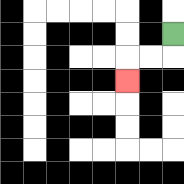{'start': '[7, 1]', 'end': '[5, 3]', 'path_directions': 'D,L,L,D', 'path_coordinates': '[[7, 1], [7, 2], [6, 2], [5, 2], [5, 3]]'}